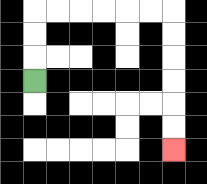{'start': '[1, 3]', 'end': '[7, 6]', 'path_directions': 'U,U,U,R,R,R,R,R,R,D,D,D,D,D,D', 'path_coordinates': '[[1, 3], [1, 2], [1, 1], [1, 0], [2, 0], [3, 0], [4, 0], [5, 0], [6, 0], [7, 0], [7, 1], [7, 2], [7, 3], [7, 4], [7, 5], [7, 6]]'}